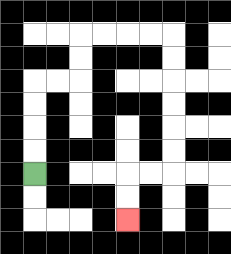{'start': '[1, 7]', 'end': '[5, 9]', 'path_directions': 'U,U,U,U,R,R,U,U,R,R,R,R,D,D,D,D,D,D,L,L,D,D', 'path_coordinates': '[[1, 7], [1, 6], [1, 5], [1, 4], [1, 3], [2, 3], [3, 3], [3, 2], [3, 1], [4, 1], [5, 1], [6, 1], [7, 1], [7, 2], [7, 3], [7, 4], [7, 5], [7, 6], [7, 7], [6, 7], [5, 7], [5, 8], [5, 9]]'}